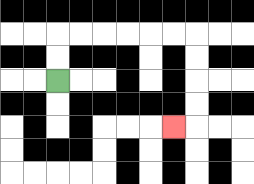{'start': '[2, 3]', 'end': '[7, 5]', 'path_directions': 'U,U,R,R,R,R,R,R,D,D,D,D,L', 'path_coordinates': '[[2, 3], [2, 2], [2, 1], [3, 1], [4, 1], [5, 1], [6, 1], [7, 1], [8, 1], [8, 2], [8, 3], [8, 4], [8, 5], [7, 5]]'}